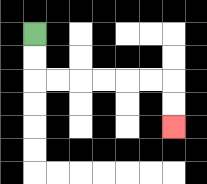{'start': '[1, 1]', 'end': '[7, 5]', 'path_directions': 'D,D,R,R,R,R,R,R,D,D', 'path_coordinates': '[[1, 1], [1, 2], [1, 3], [2, 3], [3, 3], [4, 3], [5, 3], [6, 3], [7, 3], [7, 4], [7, 5]]'}